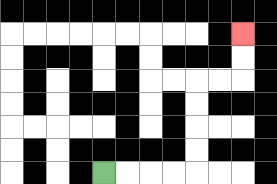{'start': '[4, 7]', 'end': '[10, 1]', 'path_directions': 'R,R,R,R,U,U,U,U,R,R,U,U', 'path_coordinates': '[[4, 7], [5, 7], [6, 7], [7, 7], [8, 7], [8, 6], [8, 5], [8, 4], [8, 3], [9, 3], [10, 3], [10, 2], [10, 1]]'}